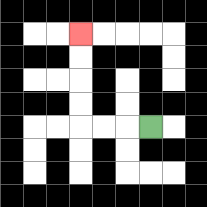{'start': '[6, 5]', 'end': '[3, 1]', 'path_directions': 'L,L,L,U,U,U,U', 'path_coordinates': '[[6, 5], [5, 5], [4, 5], [3, 5], [3, 4], [3, 3], [3, 2], [3, 1]]'}